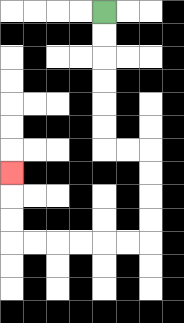{'start': '[4, 0]', 'end': '[0, 7]', 'path_directions': 'D,D,D,D,D,D,R,R,D,D,D,D,L,L,L,L,L,L,U,U,U', 'path_coordinates': '[[4, 0], [4, 1], [4, 2], [4, 3], [4, 4], [4, 5], [4, 6], [5, 6], [6, 6], [6, 7], [6, 8], [6, 9], [6, 10], [5, 10], [4, 10], [3, 10], [2, 10], [1, 10], [0, 10], [0, 9], [0, 8], [0, 7]]'}